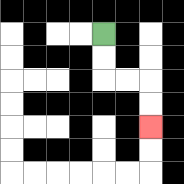{'start': '[4, 1]', 'end': '[6, 5]', 'path_directions': 'D,D,R,R,D,D', 'path_coordinates': '[[4, 1], [4, 2], [4, 3], [5, 3], [6, 3], [6, 4], [6, 5]]'}